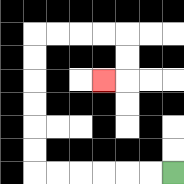{'start': '[7, 7]', 'end': '[4, 3]', 'path_directions': 'L,L,L,L,L,L,U,U,U,U,U,U,R,R,R,R,D,D,L', 'path_coordinates': '[[7, 7], [6, 7], [5, 7], [4, 7], [3, 7], [2, 7], [1, 7], [1, 6], [1, 5], [1, 4], [1, 3], [1, 2], [1, 1], [2, 1], [3, 1], [4, 1], [5, 1], [5, 2], [5, 3], [4, 3]]'}